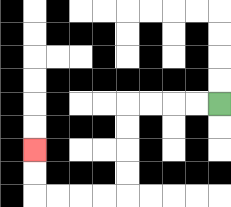{'start': '[9, 4]', 'end': '[1, 6]', 'path_directions': 'L,L,L,L,D,D,D,D,L,L,L,L,U,U', 'path_coordinates': '[[9, 4], [8, 4], [7, 4], [6, 4], [5, 4], [5, 5], [5, 6], [5, 7], [5, 8], [4, 8], [3, 8], [2, 8], [1, 8], [1, 7], [1, 6]]'}